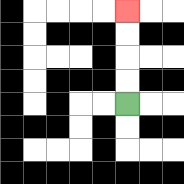{'start': '[5, 4]', 'end': '[5, 0]', 'path_directions': 'U,U,U,U', 'path_coordinates': '[[5, 4], [5, 3], [5, 2], [5, 1], [5, 0]]'}